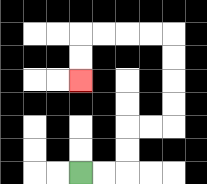{'start': '[3, 7]', 'end': '[3, 3]', 'path_directions': 'R,R,U,U,R,R,U,U,U,U,L,L,L,L,D,D', 'path_coordinates': '[[3, 7], [4, 7], [5, 7], [5, 6], [5, 5], [6, 5], [7, 5], [7, 4], [7, 3], [7, 2], [7, 1], [6, 1], [5, 1], [4, 1], [3, 1], [3, 2], [3, 3]]'}